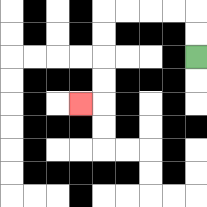{'start': '[8, 2]', 'end': '[3, 4]', 'path_directions': 'U,U,L,L,L,L,D,D,D,D,L', 'path_coordinates': '[[8, 2], [8, 1], [8, 0], [7, 0], [6, 0], [5, 0], [4, 0], [4, 1], [4, 2], [4, 3], [4, 4], [3, 4]]'}